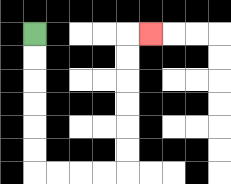{'start': '[1, 1]', 'end': '[6, 1]', 'path_directions': 'D,D,D,D,D,D,R,R,R,R,U,U,U,U,U,U,R', 'path_coordinates': '[[1, 1], [1, 2], [1, 3], [1, 4], [1, 5], [1, 6], [1, 7], [2, 7], [3, 7], [4, 7], [5, 7], [5, 6], [5, 5], [5, 4], [5, 3], [5, 2], [5, 1], [6, 1]]'}